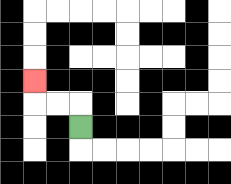{'start': '[3, 5]', 'end': '[1, 3]', 'path_directions': 'U,L,L,U', 'path_coordinates': '[[3, 5], [3, 4], [2, 4], [1, 4], [1, 3]]'}